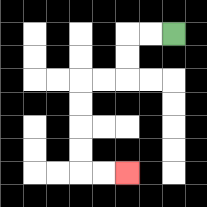{'start': '[7, 1]', 'end': '[5, 7]', 'path_directions': 'L,L,D,D,L,L,D,D,D,D,R,R', 'path_coordinates': '[[7, 1], [6, 1], [5, 1], [5, 2], [5, 3], [4, 3], [3, 3], [3, 4], [3, 5], [3, 6], [3, 7], [4, 7], [5, 7]]'}